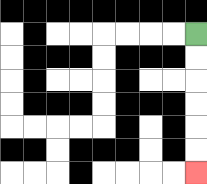{'start': '[8, 1]', 'end': '[8, 7]', 'path_directions': 'D,D,D,D,D,D', 'path_coordinates': '[[8, 1], [8, 2], [8, 3], [8, 4], [8, 5], [8, 6], [8, 7]]'}